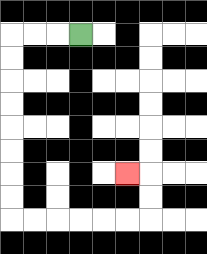{'start': '[3, 1]', 'end': '[5, 7]', 'path_directions': 'L,L,L,D,D,D,D,D,D,D,D,R,R,R,R,R,R,U,U,L', 'path_coordinates': '[[3, 1], [2, 1], [1, 1], [0, 1], [0, 2], [0, 3], [0, 4], [0, 5], [0, 6], [0, 7], [0, 8], [0, 9], [1, 9], [2, 9], [3, 9], [4, 9], [5, 9], [6, 9], [6, 8], [6, 7], [5, 7]]'}